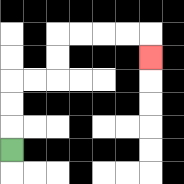{'start': '[0, 6]', 'end': '[6, 2]', 'path_directions': 'U,U,U,R,R,U,U,R,R,R,R,D', 'path_coordinates': '[[0, 6], [0, 5], [0, 4], [0, 3], [1, 3], [2, 3], [2, 2], [2, 1], [3, 1], [4, 1], [5, 1], [6, 1], [6, 2]]'}